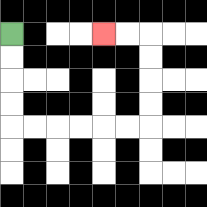{'start': '[0, 1]', 'end': '[4, 1]', 'path_directions': 'D,D,D,D,R,R,R,R,R,R,U,U,U,U,L,L', 'path_coordinates': '[[0, 1], [0, 2], [0, 3], [0, 4], [0, 5], [1, 5], [2, 5], [3, 5], [4, 5], [5, 5], [6, 5], [6, 4], [6, 3], [6, 2], [6, 1], [5, 1], [4, 1]]'}